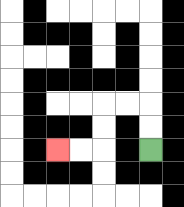{'start': '[6, 6]', 'end': '[2, 6]', 'path_directions': 'U,U,L,L,D,D,L,L', 'path_coordinates': '[[6, 6], [6, 5], [6, 4], [5, 4], [4, 4], [4, 5], [4, 6], [3, 6], [2, 6]]'}